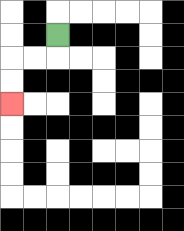{'start': '[2, 1]', 'end': '[0, 4]', 'path_directions': 'D,L,L,D,D', 'path_coordinates': '[[2, 1], [2, 2], [1, 2], [0, 2], [0, 3], [0, 4]]'}